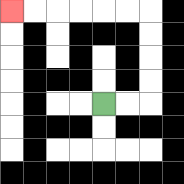{'start': '[4, 4]', 'end': '[0, 0]', 'path_directions': 'R,R,U,U,U,U,L,L,L,L,L,L', 'path_coordinates': '[[4, 4], [5, 4], [6, 4], [6, 3], [6, 2], [6, 1], [6, 0], [5, 0], [4, 0], [3, 0], [2, 0], [1, 0], [0, 0]]'}